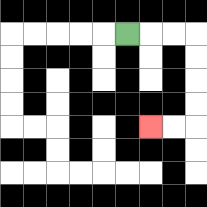{'start': '[5, 1]', 'end': '[6, 5]', 'path_directions': 'R,R,R,D,D,D,D,L,L', 'path_coordinates': '[[5, 1], [6, 1], [7, 1], [8, 1], [8, 2], [8, 3], [8, 4], [8, 5], [7, 5], [6, 5]]'}